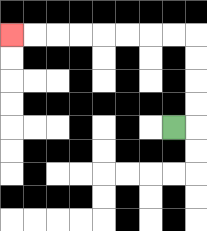{'start': '[7, 5]', 'end': '[0, 1]', 'path_directions': 'R,U,U,U,U,L,L,L,L,L,L,L,L', 'path_coordinates': '[[7, 5], [8, 5], [8, 4], [8, 3], [8, 2], [8, 1], [7, 1], [6, 1], [5, 1], [4, 1], [3, 1], [2, 1], [1, 1], [0, 1]]'}